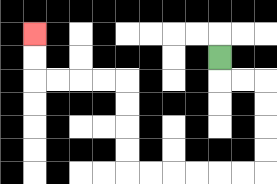{'start': '[9, 2]', 'end': '[1, 1]', 'path_directions': 'D,R,R,D,D,D,D,L,L,L,L,L,L,U,U,U,U,L,L,L,L,U,U', 'path_coordinates': '[[9, 2], [9, 3], [10, 3], [11, 3], [11, 4], [11, 5], [11, 6], [11, 7], [10, 7], [9, 7], [8, 7], [7, 7], [6, 7], [5, 7], [5, 6], [5, 5], [5, 4], [5, 3], [4, 3], [3, 3], [2, 3], [1, 3], [1, 2], [1, 1]]'}